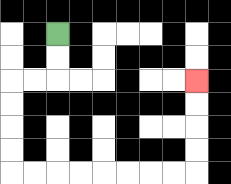{'start': '[2, 1]', 'end': '[8, 3]', 'path_directions': 'D,D,L,L,D,D,D,D,R,R,R,R,R,R,R,R,U,U,U,U', 'path_coordinates': '[[2, 1], [2, 2], [2, 3], [1, 3], [0, 3], [0, 4], [0, 5], [0, 6], [0, 7], [1, 7], [2, 7], [3, 7], [4, 7], [5, 7], [6, 7], [7, 7], [8, 7], [8, 6], [8, 5], [8, 4], [8, 3]]'}